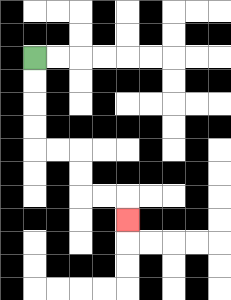{'start': '[1, 2]', 'end': '[5, 9]', 'path_directions': 'D,D,D,D,R,R,D,D,R,R,D', 'path_coordinates': '[[1, 2], [1, 3], [1, 4], [1, 5], [1, 6], [2, 6], [3, 6], [3, 7], [3, 8], [4, 8], [5, 8], [5, 9]]'}